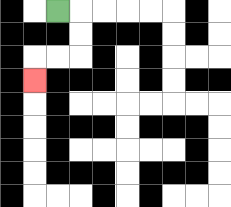{'start': '[2, 0]', 'end': '[1, 3]', 'path_directions': 'R,D,D,L,L,D', 'path_coordinates': '[[2, 0], [3, 0], [3, 1], [3, 2], [2, 2], [1, 2], [1, 3]]'}